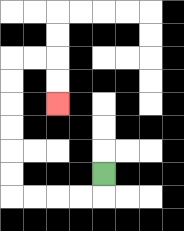{'start': '[4, 7]', 'end': '[2, 4]', 'path_directions': 'D,L,L,L,L,U,U,U,U,U,U,R,R,D,D', 'path_coordinates': '[[4, 7], [4, 8], [3, 8], [2, 8], [1, 8], [0, 8], [0, 7], [0, 6], [0, 5], [0, 4], [0, 3], [0, 2], [1, 2], [2, 2], [2, 3], [2, 4]]'}